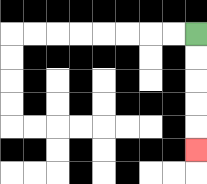{'start': '[8, 1]', 'end': '[8, 6]', 'path_directions': 'D,D,D,D,D', 'path_coordinates': '[[8, 1], [8, 2], [8, 3], [8, 4], [8, 5], [8, 6]]'}